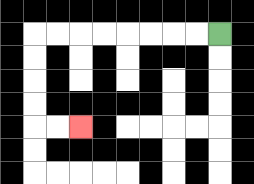{'start': '[9, 1]', 'end': '[3, 5]', 'path_directions': 'L,L,L,L,L,L,L,L,D,D,D,D,R,R', 'path_coordinates': '[[9, 1], [8, 1], [7, 1], [6, 1], [5, 1], [4, 1], [3, 1], [2, 1], [1, 1], [1, 2], [1, 3], [1, 4], [1, 5], [2, 5], [3, 5]]'}